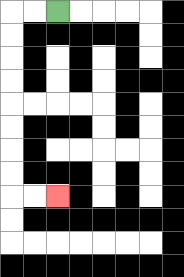{'start': '[2, 0]', 'end': '[2, 8]', 'path_directions': 'L,L,D,D,D,D,D,D,D,D,R,R', 'path_coordinates': '[[2, 0], [1, 0], [0, 0], [0, 1], [0, 2], [0, 3], [0, 4], [0, 5], [0, 6], [0, 7], [0, 8], [1, 8], [2, 8]]'}